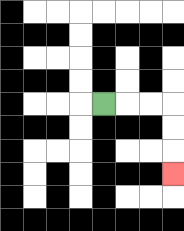{'start': '[4, 4]', 'end': '[7, 7]', 'path_directions': 'R,R,R,D,D,D', 'path_coordinates': '[[4, 4], [5, 4], [6, 4], [7, 4], [7, 5], [7, 6], [7, 7]]'}